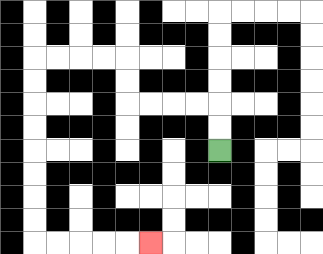{'start': '[9, 6]', 'end': '[6, 10]', 'path_directions': 'U,U,L,L,L,L,U,U,L,L,L,L,D,D,D,D,D,D,D,D,R,R,R,R,R', 'path_coordinates': '[[9, 6], [9, 5], [9, 4], [8, 4], [7, 4], [6, 4], [5, 4], [5, 3], [5, 2], [4, 2], [3, 2], [2, 2], [1, 2], [1, 3], [1, 4], [1, 5], [1, 6], [1, 7], [1, 8], [1, 9], [1, 10], [2, 10], [3, 10], [4, 10], [5, 10], [6, 10]]'}